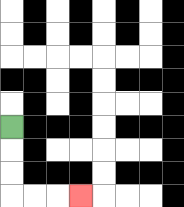{'start': '[0, 5]', 'end': '[3, 8]', 'path_directions': 'D,D,D,R,R,R', 'path_coordinates': '[[0, 5], [0, 6], [0, 7], [0, 8], [1, 8], [2, 8], [3, 8]]'}